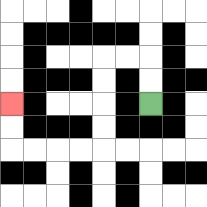{'start': '[6, 4]', 'end': '[0, 4]', 'path_directions': 'U,U,L,L,D,D,D,D,L,L,L,L,U,U', 'path_coordinates': '[[6, 4], [6, 3], [6, 2], [5, 2], [4, 2], [4, 3], [4, 4], [4, 5], [4, 6], [3, 6], [2, 6], [1, 6], [0, 6], [0, 5], [0, 4]]'}